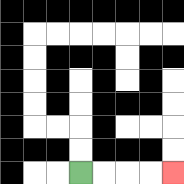{'start': '[3, 7]', 'end': '[7, 7]', 'path_directions': 'R,R,R,R', 'path_coordinates': '[[3, 7], [4, 7], [5, 7], [6, 7], [7, 7]]'}